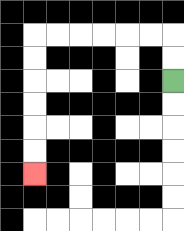{'start': '[7, 3]', 'end': '[1, 7]', 'path_directions': 'U,U,L,L,L,L,L,L,D,D,D,D,D,D', 'path_coordinates': '[[7, 3], [7, 2], [7, 1], [6, 1], [5, 1], [4, 1], [3, 1], [2, 1], [1, 1], [1, 2], [1, 3], [1, 4], [1, 5], [1, 6], [1, 7]]'}